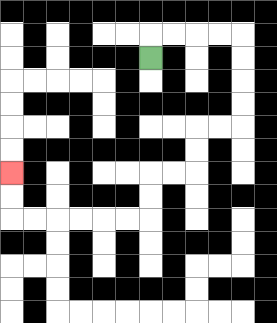{'start': '[6, 2]', 'end': '[0, 7]', 'path_directions': 'U,R,R,R,R,D,D,D,D,L,L,D,D,L,L,D,D,L,L,L,L,L,L,U,U', 'path_coordinates': '[[6, 2], [6, 1], [7, 1], [8, 1], [9, 1], [10, 1], [10, 2], [10, 3], [10, 4], [10, 5], [9, 5], [8, 5], [8, 6], [8, 7], [7, 7], [6, 7], [6, 8], [6, 9], [5, 9], [4, 9], [3, 9], [2, 9], [1, 9], [0, 9], [0, 8], [0, 7]]'}